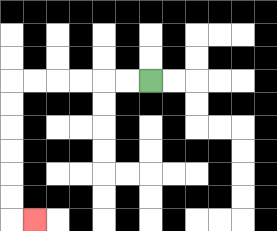{'start': '[6, 3]', 'end': '[1, 9]', 'path_directions': 'L,L,L,L,L,L,D,D,D,D,D,D,R', 'path_coordinates': '[[6, 3], [5, 3], [4, 3], [3, 3], [2, 3], [1, 3], [0, 3], [0, 4], [0, 5], [0, 6], [0, 7], [0, 8], [0, 9], [1, 9]]'}